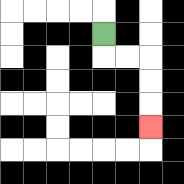{'start': '[4, 1]', 'end': '[6, 5]', 'path_directions': 'D,R,R,D,D,D', 'path_coordinates': '[[4, 1], [4, 2], [5, 2], [6, 2], [6, 3], [6, 4], [6, 5]]'}